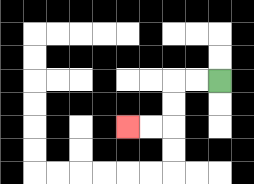{'start': '[9, 3]', 'end': '[5, 5]', 'path_directions': 'L,L,D,D,L,L', 'path_coordinates': '[[9, 3], [8, 3], [7, 3], [7, 4], [7, 5], [6, 5], [5, 5]]'}